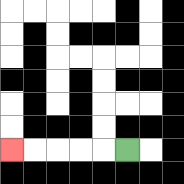{'start': '[5, 6]', 'end': '[0, 6]', 'path_directions': 'L,L,L,L,L', 'path_coordinates': '[[5, 6], [4, 6], [3, 6], [2, 6], [1, 6], [0, 6]]'}